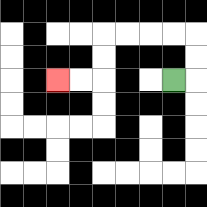{'start': '[7, 3]', 'end': '[2, 3]', 'path_directions': 'R,U,U,L,L,L,L,D,D,L,L', 'path_coordinates': '[[7, 3], [8, 3], [8, 2], [8, 1], [7, 1], [6, 1], [5, 1], [4, 1], [4, 2], [4, 3], [3, 3], [2, 3]]'}